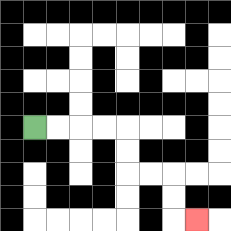{'start': '[1, 5]', 'end': '[8, 9]', 'path_directions': 'R,R,R,R,D,D,R,R,D,D,R', 'path_coordinates': '[[1, 5], [2, 5], [3, 5], [4, 5], [5, 5], [5, 6], [5, 7], [6, 7], [7, 7], [7, 8], [7, 9], [8, 9]]'}